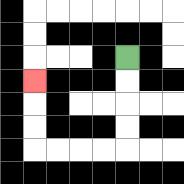{'start': '[5, 2]', 'end': '[1, 3]', 'path_directions': 'D,D,D,D,L,L,L,L,U,U,U', 'path_coordinates': '[[5, 2], [5, 3], [5, 4], [5, 5], [5, 6], [4, 6], [3, 6], [2, 6], [1, 6], [1, 5], [1, 4], [1, 3]]'}